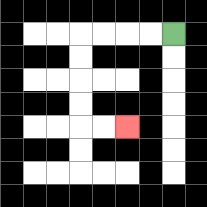{'start': '[7, 1]', 'end': '[5, 5]', 'path_directions': 'L,L,L,L,D,D,D,D,R,R', 'path_coordinates': '[[7, 1], [6, 1], [5, 1], [4, 1], [3, 1], [3, 2], [3, 3], [3, 4], [3, 5], [4, 5], [5, 5]]'}